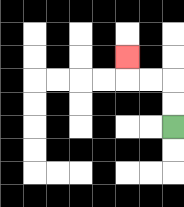{'start': '[7, 5]', 'end': '[5, 2]', 'path_directions': 'U,U,L,L,U', 'path_coordinates': '[[7, 5], [7, 4], [7, 3], [6, 3], [5, 3], [5, 2]]'}